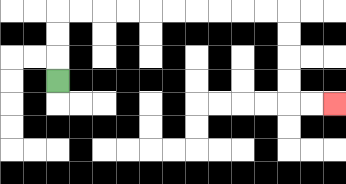{'start': '[2, 3]', 'end': '[14, 4]', 'path_directions': 'U,U,U,R,R,R,R,R,R,R,R,R,R,D,D,D,D,R,R', 'path_coordinates': '[[2, 3], [2, 2], [2, 1], [2, 0], [3, 0], [4, 0], [5, 0], [6, 0], [7, 0], [8, 0], [9, 0], [10, 0], [11, 0], [12, 0], [12, 1], [12, 2], [12, 3], [12, 4], [13, 4], [14, 4]]'}